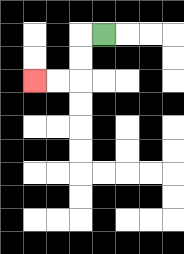{'start': '[4, 1]', 'end': '[1, 3]', 'path_directions': 'L,D,D,L,L', 'path_coordinates': '[[4, 1], [3, 1], [3, 2], [3, 3], [2, 3], [1, 3]]'}